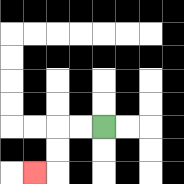{'start': '[4, 5]', 'end': '[1, 7]', 'path_directions': 'L,L,D,D,L', 'path_coordinates': '[[4, 5], [3, 5], [2, 5], [2, 6], [2, 7], [1, 7]]'}